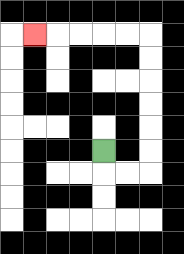{'start': '[4, 6]', 'end': '[1, 1]', 'path_directions': 'D,R,R,U,U,U,U,U,U,L,L,L,L,L', 'path_coordinates': '[[4, 6], [4, 7], [5, 7], [6, 7], [6, 6], [6, 5], [6, 4], [6, 3], [6, 2], [6, 1], [5, 1], [4, 1], [3, 1], [2, 1], [1, 1]]'}